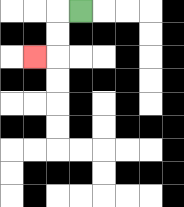{'start': '[3, 0]', 'end': '[1, 2]', 'path_directions': 'L,D,D,L', 'path_coordinates': '[[3, 0], [2, 0], [2, 1], [2, 2], [1, 2]]'}